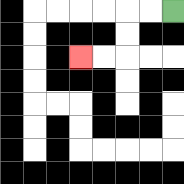{'start': '[7, 0]', 'end': '[3, 2]', 'path_directions': 'L,L,D,D,L,L', 'path_coordinates': '[[7, 0], [6, 0], [5, 0], [5, 1], [5, 2], [4, 2], [3, 2]]'}